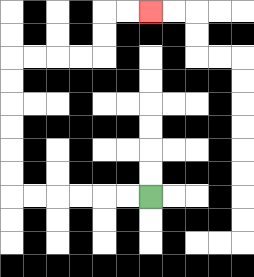{'start': '[6, 8]', 'end': '[6, 0]', 'path_directions': 'L,L,L,L,L,L,U,U,U,U,U,U,R,R,R,R,U,U,R,R', 'path_coordinates': '[[6, 8], [5, 8], [4, 8], [3, 8], [2, 8], [1, 8], [0, 8], [0, 7], [0, 6], [0, 5], [0, 4], [0, 3], [0, 2], [1, 2], [2, 2], [3, 2], [4, 2], [4, 1], [4, 0], [5, 0], [6, 0]]'}